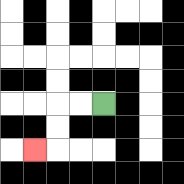{'start': '[4, 4]', 'end': '[1, 6]', 'path_directions': 'L,L,D,D,L', 'path_coordinates': '[[4, 4], [3, 4], [2, 4], [2, 5], [2, 6], [1, 6]]'}